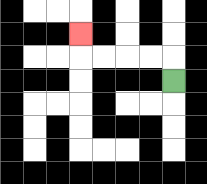{'start': '[7, 3]', 'end': '[3, 1]', 'path_directions': 'U,L,L,L,L,U', 'path_coordinates': '[[7, 3], [7, 2], [6, 2], [5, 2], [4, 2], [3, 2], [3, 1]]'}